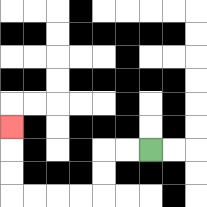{'start': '[6, 6]', 'end': '[0, 5]', 'path_directions': 'L,L,D,D,L,L,L,L,U,U,U', 'path_coordinates': '[[6, 6], [5, 6], [4, 6], [4, 7], [4, 8], [3, 8], [2, 8], [1, 8], [0, 8], [0, 7], [0, 6], [0, 5]]'}